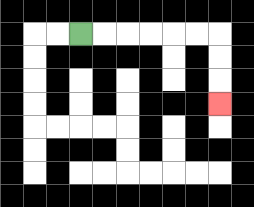{'start': '[3, 1]', 'end': '[9, 4]', 'path_directions': 'R,R,R,R,R,R,D,D,D', 'path_coordinates': '[[3, 1], [4, 1], [5, 1], [6, 1], [7, 1], [8, 1], [9, 1], [9, 2], [9, 3], [9, 4]]'}